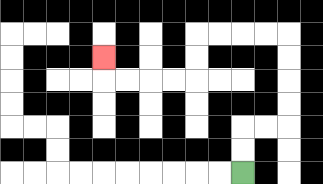{'start': '[10, 7]', 'end': '[4, 2]', 'path_directions': 'U,U,R,R,U,U,U,U,L,L,L,L,D,D,L,L,L,L,U', 'path_coordinates': '[[10, 7], [10, 6], [10, 5], [11, 5], [12, 5], [12, 4], [12, 3], [12, 2], [12, 1], [11, 1], [10, 1], [9, 1], [8, 1], [8, 2], [8, 3], [7, 3], [6, 3], [5, 3], [4, 3], [4, 2]]'}